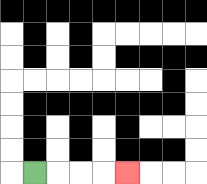{'start': '[1, 7]', 'end': '[5, 7]', 'path_directions': 'R,R,R,R', 'path_coordinates': '[[1, 7], [2, 7], [3, 7], [4, 7], [5, 7]]'}